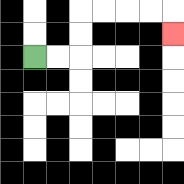{'start': '[1, 2]', 'end': '[7, 1]', 'path_directions': 'R,R,U,U,R,R,R,R,D', 'path_coordinates': '[[1, 2], [2, 2], [3, 2], [3, 1], [3, 0], [4, 0], [5, 0], [6, 0], [7, 0], [7, 1]]'}